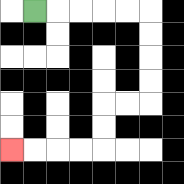{'start': '[1, 0]', 'end': '[0, 6]', 'path_directions': 'R,R,R,R,R,D,D,D,D,L,L,D,D,L,L,L,L', 'path_coordinates': '[[1, 0], [2, 0], [3, 0], [4, 0], [5, 0], [6, 0], [6, 1], [6, 2], [6, 3], [6, 4], [5, 4], [4, 4], [4, 5], [4, 6], [3, 6], [2, 6], [1, 6], [0, 6]]'}